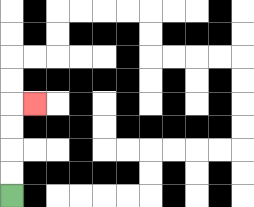{'start': '[0, 8]', 'end': '[1, 4]', 'path_directions': 'U,U,U,U,R', 'path_coordinates': '[[0, 8], [0, 7], [0, 6], [0, 5], [0, 4], [1, 4]]'}